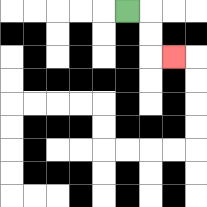{'start': '[5, 0]', 'end': '[7, 2]', 'path_directions': 'R,D,D,R', 'path_coordinates': '[[5, 0], [6, 0], [6, 1], [6, 2], [7, 2]]'}